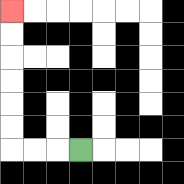{'start': '[3, 6]', 'end': '[0, 0]', 'path_directions': 'L,L,L,U,U,U,U,U,U', 'path_coordinates': '[[3, 6], [2, 6], [1, 6], [0, 6], [0, 5], [0, 4], [0, 3], [0, 2], [0, 1], [0, 0]]'}